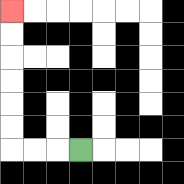{'start': '[3, 6]', 'end': '[0, 0]', 'path_directions': 'L,L,L,U,U,U,U,U,U', 'path_coordinates': '[[3, 6], [2, 6], [1, 6], [0, 6], [0, 5], [0, 4], [0, 3], [0, 2], [0, 1], [0, 0]]'}